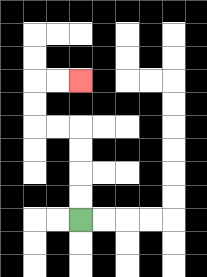{'start': '[3, 9]', 'end': '[3, 3]', 'path_directions': 'U,U,U,U,L,L,U,U,R,R', 'path_coordinates': '[[3, 9], [3, 8], [3, 7], [3, 6], [3, 5], [2, 5], [1, 5], [1, 4], [1, 3], [2, 3], [3, 3]]'}